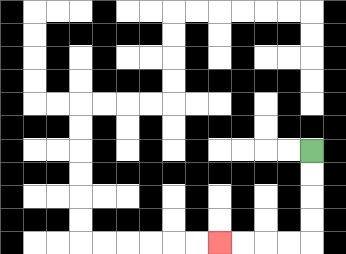{'start': '[13, 6]', 'end': '[9, 10]', 'path_directions': 'D,D,D,D,L,L,L,L', 'path_coordinates': '[[13, 6], [13, 7], [13, 8], [13, 9], [13, 10], [12, 10], [11, 10], [10, 10], [9, 10]]'}